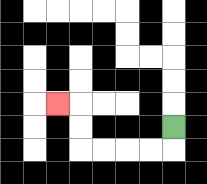{'start': '[7, 5]', 'end': '[2, 4]', 'path_directions': 'D,L,L,L,L,U,U,L', 'path_coordinates': '[[7, 5], [7, 6], [6, 6], [5, 6], [4, 6], [3, 6], [3, 5], [3, 4], [2, 4]]'}